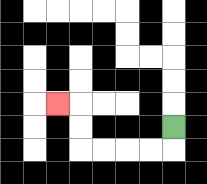{'start': '[7, 5]', 'end': '[2, 4]', 'path_directions': 'D,L,L,L,L,U,U,L', 'path_coordinates': '[[7, 5], [7, 6], [6, 6], [5, 6], [4, 6], [3, 6], [3, 5], [3, 4], [2, 4]]'}